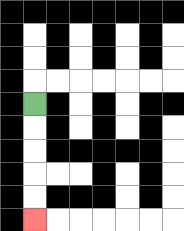{'start': '[1, 4]', 'end': '[1, 9]', 'path_directions': 'D,D,D,D,D', 'path_coordinates': '[[1, 4], [1, 5], [1, 6], [1, 7], [1, 8], [1, 9]]'}